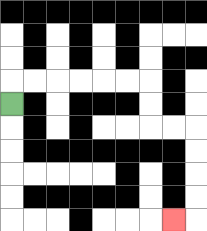{'start': '[0, 4]', 'end': '[7, 9]', 'path_directions': 'U,R,R,R,R,R,R,D,D,R,R,D,D,D,D,L', 'path_coordinates': '[[0, 4], [0, 3], [1, 3], [2, 3], [3, 3], [4, 3], [5, 3], [6, 3], [6, 4], [6, 5], [7, 5], [8, 5], [8, 6], [8, 7], [8, 8], [8, 9], [7, 9]]'}